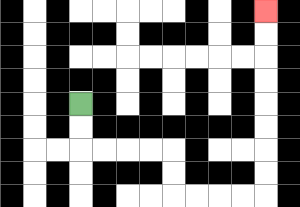{'start': '[3, 4]', 'end': '[11, 0]', 'path_directions': 'D,D,R,R,R,R,D,D,R,R,R,R,U,U,U,U,U,U,U,U', 'path_coordinates': '[[3, 4], [3, 5], [3, 6], [4, 6], [5, 6], [6, 6], [7, 6], [7, 7], [7, 8], [8, 8], [9, 8], [10, 8], [11, 8], [11, 7], [11, 6], [11, 5], [11, 4], [11, 3], [11, 2], [11, 1], [11, 0]]'}